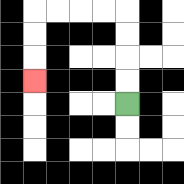{'start': '[5, 4]', 'end': '[1, 3]', 'path_directions': 'U,U,U,U,L,L,L,L,D,D,D', 'path_coordinates': '[[5, 4], [5, 3], [5, 2], [5, 1], [5, 0], [4, 0], [3, 0], [2, 0], [1, 0], [1, 1], [1, 2], [1, 3]]'}